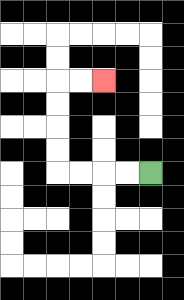{'start': '[6, 7]', 'end': '[4, 3]', 'path_directions': 'L,L,L,L,U,U,U,U,R,R', 'path_coordinates': '[[6, 7], [5, 7], [4, 7], [3, 7], [2, 7], [2, 6], [2, 5], [2, 4], [2, 3], [3, 3], [4, 3]]'}